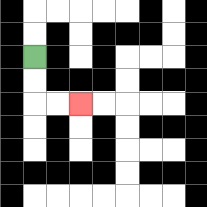{'start': '[1, 2]', 'end': '[3, 4]', 'path_directions': 'D,D,R,R', 'path_coordinates': '[[1, 2], [1, 3], [1, 4], [2, 4], [3, 4]]'}